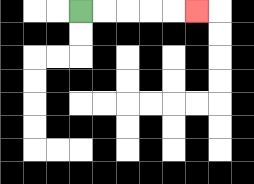{'start': '[3, 0]', 'end': '[8, 0]', 'path_directions': 'R,R,R,R,R', 'path_coordinates': '[[3, 0], [4, 0], [5, 0], [6, 0], [7, 0], [8, 0]]'}